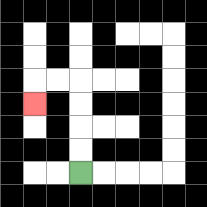{'start': '[3, 7]', 'end': '[1, 4]', 'path_directions': 'U,U,U,U,L,L,D', 'path_coordinates': '[[3, 7], [3, 6], [3, 5], [3, 4], [3, 3], [2, 3], [1, 3], [1, 4]]'}